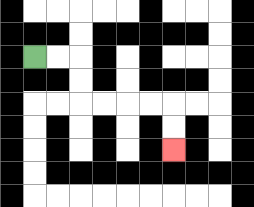{'start': '[1, 2]', 'end': '[7, 6]', 'path_directions': 'R,R,D,D,R,R,R,R,D,D', 'path_coordinates': '[[1, 2], [2, 2], [3, 2], [3, 3], [3, 4], [4, 4], [5, 4], [6, 4], [7, 4], [7, 5], [7, 6]]'}